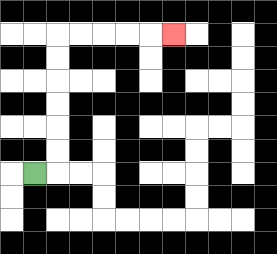{'start': '[1, 7]', 'end': '[7, 1]', 'path_directions': 'R,U,U,U,U,U,U,R,R,R,R,R', 'path_coordinates': '[[1, 7], [2, 7], [2, 6], [2, 5], [2, 4], [2, 3], [2, 2], [2, 1], [3, 1], [4, 1], [5, 1], [6, 1], [7, 1]]'}